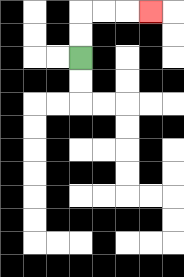{'start': '[3, 2]', 'end': '[6, 0]', 'path_directions': 'U,U,R,R,R', 'path_coordinates': '[[3, 2], [3, 1], [3, 0], [4, 0], [5, 0], [6, 0]]'}